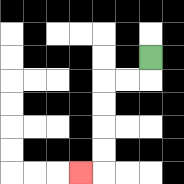{'start': '[6, 2]', 'end': '[3, 7]', 'path_directions': 'D,L,L,D,D,D,D,L', 'path_coordinates': '[[6, 2], [6, 3], [5, 3], [4, 3], [4, 4], [4, 5], [4, 6], [4, 7], [3, 7]]'}